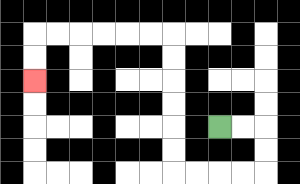{'start': '[9, 5]', 'end': '[1, 3]', 'path_directions': 'R,R,D,D,L,L,L,L,U,U,U,U,U,U,L,L,L,L,L,L,D,D', 'path_coordinates': '[[9, 5], [10, 5], [11, 5], [11, 6], [11, 7], [10, 7], [9, 7], [8, 7], [7, 7], [7, 6], [7, 5], [7, 4], [7, 3], [7, 2], [7, 1], [6, 1], [5, 1], [4, 1], [3, 1], [2, 1], [1, 1], [1, 2], [1, 3]]'}